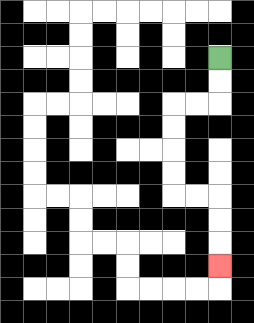{'start': '[9, 2]', 'end': '[9, 11]', 'path_directions': 'D,D,L,L,D,D,D,D,R,R,D,D,D', 'path_coordinates': '[[9, 2], [9, 3], [9, 4], [8, 4], [7, 4], [7, 5], [7, 6], [7, 7], [7, 8], [8, 8], [9, 8], [9, 9], [9, 10], [9, 11]]'}